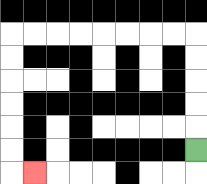{'start': '[8, 6]', 'end': '[1, 7]', 'path_directions': 'U,U,U,U,U,L,L,L,L,L,L,L,L,D,D,D,D,D,D,R', 'path_coordinates': '[[8, 6], [8, 5], [8, 4], [8, 3], [8, 2], [8, 1], [7, 1], [6, 1], [5, 1], [4, 1], [3, 1], [2, 1], [1, 1], [0, 1], [0, 2], [0, 3], [0, 4], [0, 5], [0, 6], [0, 7], [1, 7]]'}